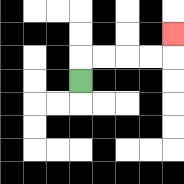{'start': '[3, 3]', 'end': '[7, 1]', 'path_directions': 'U,R,R,R,R,U', 'path_coordinates': '[[3, 3], [3, 2], [4, 2], [5, 2], [6, 2], [7, 2], [7, 1]]'}